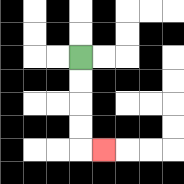{'start': '[3, 2]', 'end': '[4, 6]', 'path_directions': 'D,D,D,D,R', 'path_coordinates': '[[3, 2], [3, 3], [3, 4], [3, 5], [3, 6], [4, 6]]'}